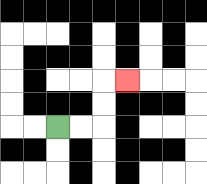{'start': '[2, 5]', 'end': '[5, 3]', 'path_directions': 'R,R,U,U,R', 'path_coordinates': '[[2, 5], [3, 5], [4, 5], [4, 4], [4, 3], [5, 3]]'}